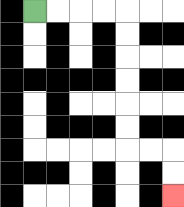{'start': '[1, 0]', 'end': '[7, 8]', 'path_directions': 'R,R,R,R,D,D,D,D,D,D,R,R,D,D', 'path_coordinates': '[[1, 0], [2, 0], [3, 0], [4, 0], [5, 0], [5, 1], [5, 2], [5, 3], [5, 4], [5, 5], [5, 6], [6, 6], [7, 6], [7, 7], [7, 8]]'}